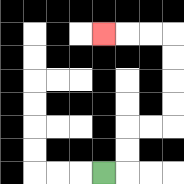{'start': '[4, 7]', 'end': '[4, 1]', 'path_directions': 'R,U,U,R,R,U,U,U,U,L,L,L', 'path_coordinates': '[[4, 7], [5, 7], [5, 6], [5, 5], [6, 5], [7, 5], [7, 4], [7, 3], [7, 2], [7, 1], [6, 1], [5, 1], [4, 1]]'}